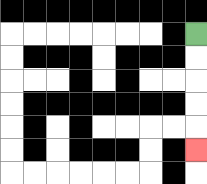{'start': '[8, 1]', 'end': '[8, 6]', 'path_directions': 'D,D,D,D,D', 'path_coordinates': '[[8, 1], [8, 2], [8, 3], [8, 4], [8, 5], [8, 6]]'}